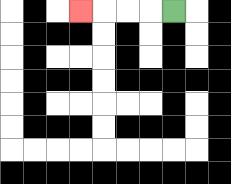{'start': '[7, 0]', 'end': '[3, 0]', 'path_directions': 'L,L,L,L', 'path_coordinates': '[[7, 0], [6, 0], [5, 0], [4, 0], [3, 0]]'}